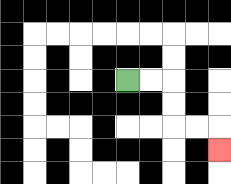{'start': '[5, 3]', 'end': '[9, 6]', 'path_directions': 'R,R,D,D,R,R,D', 'path_coordinates': '[[5, 3], [6, 3], [7, 3], [7, 4], [7, 5], [8, 5], [9, 5], [9, 6]]'}